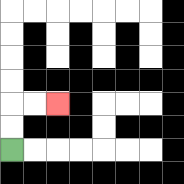{'start': '[0, 6]', 'end': '[2, 4]', 'path_directions': 'U,U,R,R', 'path_coordinates': '[[0, 6], [0, 5], [0, 4], [1, 4], [2, 4]]'}